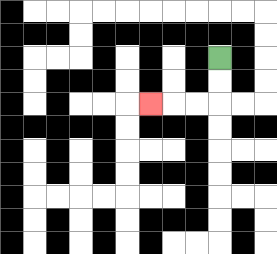{'start': '[9, 2]', 'end': '[6, 4]', 'path_directions': 'D,D,L,L,L', 'path_coordinates': '[[9, 2], [9, 3], [9, 4], [8, 4], [7, 4], [6, 4]]'}